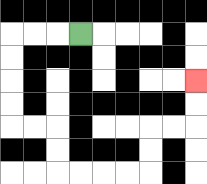{'start': '[3, 1]', 'end': '[8, 3]', 'path_directions': 'L,L,L,D,D,D,D,R,R,D,D,R,R,R,R,U,U,R,R,U,U', 'path_coordinates': '[[3, 1], [2, 1], [1, 1], [0, 1], [0, 2], [0, 3], [0, 4], [0, 5], [1, 5], [2, 5], [2, 6], [2, 7], [3, 7], [4, 7], [5, 7], [6, 7], [6, 6], [6, 5], [7, 5], [8, 5], [8, 4], [8, 3]]'}